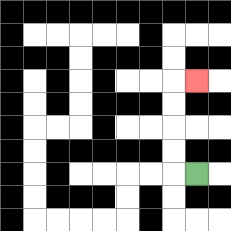{'start': '[8, 7]', 'end': '[8, 3]', 'path_directions': 'L,U,U,U,U,R', 'path_coordinates': '[[8, 7], [7, 7], [7, 6], [7, 5], [7, 4], [7, 3], [8, 3]]'}